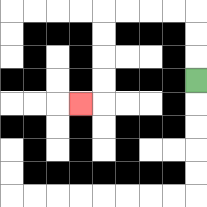{'start': '[8, 3]', 'end': '[3, 4]', 'path_directions': 'U,U,U,L,L,L,L,D,D,D,D,L', 'path_coordinates': '[[8, 3], [8, 2], [8, 1], [8, 0], [7, 0], [6, 0], [5, 0], [4, 0], [4, 1], [4, 2], [4, 3], [4, 4], [3, 4]]'}